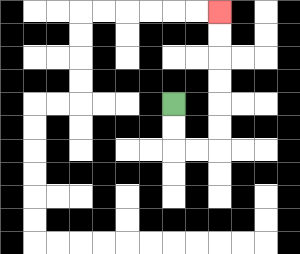{'start': '[7, 4]', 'end': '[9, 0]', 'path_directions': 'D,D,R,R,U,U,U,U,U,U', 'path_coordinates': '[[7, 4], [7, 5], [7, 6], [8, 6], [9, 6], [9, 5], [9, 4], [9, 3], [9, 2], [9, 1], [9, 0]]'}